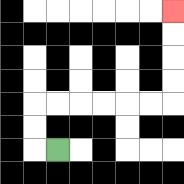{'start': '[2, 6]', 'end': '[7, 0]', 'path_directions': 'L,U,U,R,R,R,R,R,R,U,U,U,U', 'path_coordinates': '[[2, 6], [1, 6], [1, 5], [1, 4], [2, 4], [3, 4], [4, 4], [5, 4], [6, 4], [7, 4], [7, 3], [7, 2], [7, 1], [7, 0]]'}